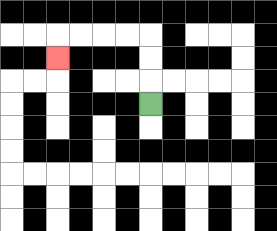{'start': '[6, 4]', 'end': '[2, 2]', 'path_directions': 'U,U,U,L,L,L,L,D', 'path_coordinates': '[[6, 4], [6, 3], [6, 2], [6, 1], [5, 1], [4, 1], [3, 1], [2, 1], [2, 2]]'}